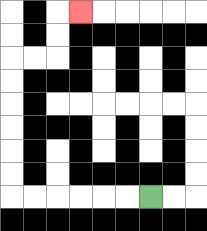{'start': '[6, 8]', 'end': '[3, 0]', 'path_directions': 'L,L,L,L,L,L,U,U,U,U,U,U,R,R,U,U,R', 'path_coordinates': '[[6, 8], [5, 8], [4, 8], [3, 8], [2, 8], [1, 8], [0, 8], [0, 7], [0, 6], [0, 5], [0, 4], [0, 3], [0, 2], [1, 2], [2, 2], [2, 1], [2, 0], [3, 0]]'}